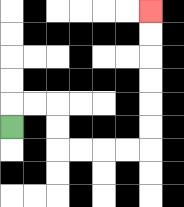{'start': '[0, 5]', 'end': '[6, 0]', 'path_directions': 'U,R,R,D,D,R,R,R,R,U,U,U,U,U,U', 'path_coordinates': '[[0, 5], [0, 4], [1, 4], [2, 4], [2, 5], [2, 6], [3, 6], [4, 6], [5, 6], [6, 6], [6, 5], [6, 4], [6, 3], [6, 2], [6, 1], [6, 0]]'}